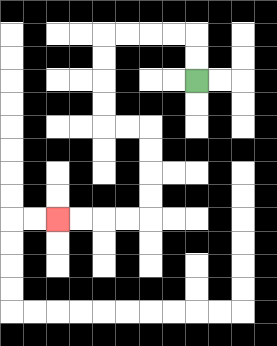{'start': '[8, 3]', 'end': '[2, 9]', 'path_directions': 'U,U,L,L,L,L,D,D,D,D,R,R,D,D,D,D,L,L,L,L', 'path_coordinates': '[[8, 3], [8, 2], [8, 1], [7, 1], [6, 1], [5, 1], [4, 1], [4, 2], [4, 3], [4, 4], [4, 5], [5, 5], [6, 5], [6, 6], [6, 7], [6, 8], [6, 9], [5, 9], [4, 9], [3, 9], [2, 9]]'}